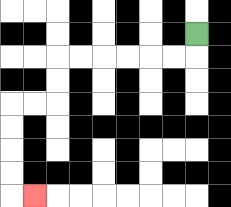{'start': '[8, 1]', 'end': '[1, 8]', 'path_directions': 'D,L,L,L,L,L,L,D,D,L,L,D,D,D,D,R', 'path_coordinates': '[[8, 1], [8, 2], [7, 2], [6, 2], [5, 2], [4, 2], [3, 2], [2, 2], [2, 3], [2, 4], [1, 4], [0, 4], [0, 5], [0, 6], [0, 7], [0, 8], [1, 8]]'}